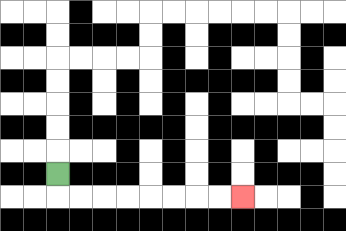{'start': '[2, 7]', 'end': '[10, 8]', 'path_directions': 'D,R,R,R,R,R,R,R,R', 'path_coordinates': '[[2, 7], [2, 8], [3, 8], [4, 8], [5, 8], [6, 8], [7, 8], [8, 8], [9, 8], [10, 8]]'}